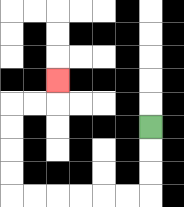{'start': '[6, 5]', 'end': '[2, 3]', 'path_directions': 'D,D,D,L,L,L,L,L,L,U,U,U,U,R,R,U', 'path_coordinates': '[[6, 5], [6, 6], [6, 7], [6, 8], [5, 8], [4, 8], [3, 8], [2, 8], [1, 8], [0, 8], [0, 7], [0, 6], [0, 5], [0, 4], [1, 4], [2, 4], [2, 3]]'}